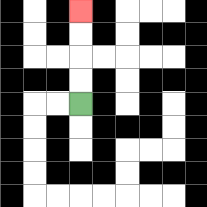{'start': '[3, 4]', 'end': '[3, 0]', 'path_directions': 'U,U,U,U', 'path_coordinates': '[[3, 4], [3, 3], [3, 2], [3, 1], [3, 0]]'}